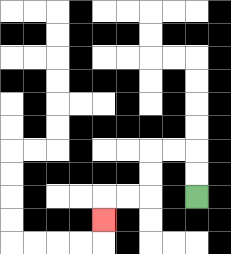{'start': '[8, 8]', 'end': '[4, 9]', 'path_directions': 'U,U,L,L,D,D,L,L,D', 'path_coordinates': '[[8, 8], [8, 7], [8, 6], [7, 6], [6, 6], [6, 7], [6, 8], [5, 8], [4, 8], [4, 9]]'}